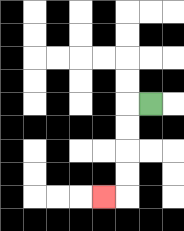{'start': '[6, 4]', 'end': '[4, 8]', 'path_directions': 'L,D,D,D,D,L', 'path_coordinates': '[[6, 4], [5, 4], [5, 5], [5, 6], [5, 7], [5, 8], [4, 8]]'}